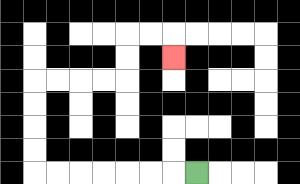{'start': '[8, 7]', 'end': '[7, 2]', 'path_directions': 'L,L,L,L,L,L,L,U,U,U,U,R,R,R,R,U,U,R,R,D', 'path_coordinates': '[[8, 7], [7, 7], [6, 7], [5, 7], [4, 7], [3, 7], [2, 7], [1, 7], [1, 6], [1, 5], [1, 4], [1, 3], [2, 3], [3, 3], [4, 3], [5, 3], [5, 2], [5, 1], [6, 1], [7, 1], [7, 2]]'}